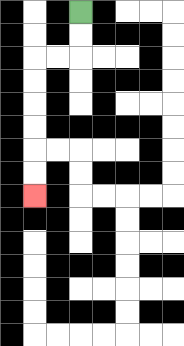{'start': '[3, 0]', 'end': '[1, 8]', 'path_directions': 'D,D,L,L,D,D,D,D,D,D', 'path_coordinates': '[[3, 0], [3, 1], [3, 2], [2, 2], [1, 2], [1, 3], [1, 4], [1, 5], [1, 6], [1, 7], [1, 8]]'}